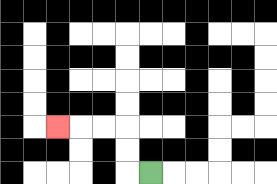{'start': '[6, 7]', 'end': '[2, 5]', 'path_directions': 'L,U,U,L,L,L', 'path_coordinates': '[[6, 7], [5, 7], [5, 6], [5, 5], [4, 5], [3, 5], [2, 5]]'}